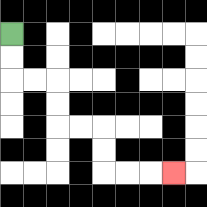{'start': '[0, 1]', 'end': '[7, 7]', 'path_directions': 'D,D,R,R,D,D,R,R,D,D,R,R,R', 'path_coordinates': '[[0, 1], [0, 2], [0, 3], [1, 3], [2, 3], [2, 4], [2, 5], [3, 5], [4, 5], [4, 6], [4, 7], [5, 7], [6, 7], [7, 7]]'}